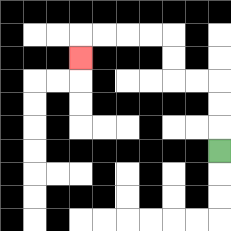{'start': '[9, 6]', 'end': '[3, 2]', 'path_directions': 'U,U,U,L,L,U,U,L,L,L,L,D', 'path_coordinates': '[[9, 6], [9, 5], [9, 4], [9, 3], [8, 3], [7, 3], [7, 2], [7, 1], [6, 1], [5, 1], [4, 1], [3, 1], [3, 2]]'}